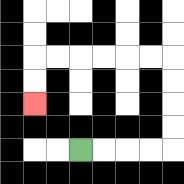{'start': '[3, 6]', 'end': '[1, 4]', 'path_directions': 'R,R,R,R,U,U,U,U,L,L,L,L,L,L,D,D', 'path_coordinates': '[[3, 6], [4, 6], [5, 6], [6, 6], [7, 6], [7, 5], [7, 4], [7, 3], [7, 2], [6, 2], [5, 2], [4, 2], [3, 2], [2, 2], [1, 2], [1, 3], [1, 4]]'}